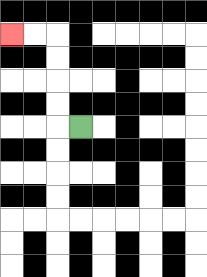{'start': '[3, 5]', 'end': '[0, 1]', 'path_directions': 'L,U,U,U,U,L,L', 'path_coordinates': '[[3, 5], [2, 5], [2, 4], [2, 3], [2, 2], [2, 1], [1, 1], [0, 1]]'}